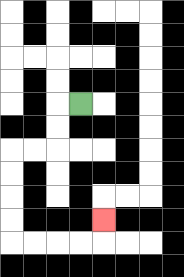{'start': '[3, 4]', 'end': '[4, 9]', 'path_directions': 'L,D,D,L,L,D,D,D,D,R,R,R,R,U', 'path_coordinates': '[[3, 4], [2, 4], [2, 5], [2, 6], [1, 6], [0, 6], [0, 7], [0, 8], [0, 9], [0, 10], [1, 10], [2, 10], [3, 10], [4, 10], [4, 9]]'}